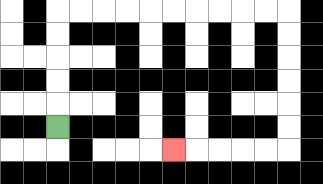{'start': '[2, 5]', 'end': '[7, 6]', 'path_directions': 'U,U,U,U,U,R,R,R,R,R,R,R,R,R,R,D,D,D,D,D,D,L,L,L,L,L', 'path_coordinates': '[[2, 5], [2, 4], [2, 3], [2, 2], [2, 1], [2, 0], [3, 0], [4, 0], [5, 0], [6, 0], [7, 0], [8, 0], [9, 0], [10, 0], [11, 0], [12, 0], [12, 1], [12, 2], [12, 3], [12, 4], [12, 5], [12, 6], [11, 6], [10, 6], [9, 6], [8, 6], [7, 6]]'}